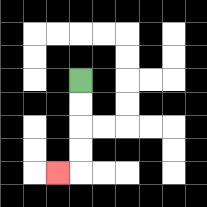{'start': '[3, 3]', 'end': '[2, 7]', 'path_directions': 'D,D,D,D,L', 'path_coordinates': '[[3, 3], [3, 4], [3, 5], [3, 6], [3, 7], [2, 7]]'}